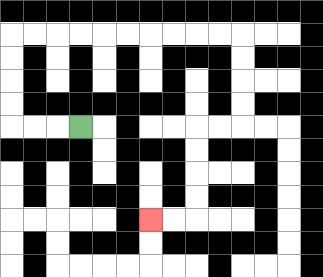{'start': '[3, 5]', 'end': '[6, 9]', 'path_directions': 'L,L,L,U,U,U,U,R,R,R,R,R,R,R,R,R,R,D,D,D,D,L,L,D,D,D,D,L,L', 'path_coordinates': '[[3, 5], [2, 5], [1, 5], [0, 5], [0, 4], [0, 3], [0, 2], [0, 1], [1, 1], [2, 1], [3, 1], [4, 1], [5, 1], [6, 1], [7, 1], [8, 1], [9, 1], [10, 1], [10, 2], [10, 3], [10, 4], [10, 5], [9, 5], [8, 5], [8, 6], [8, 7], [8, 8], [8, 9], [7, 9], [6, 9]]'}